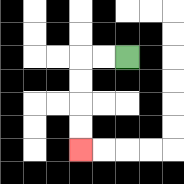{'start': '[5, 2]', 'end': '[3, 6]', 'path_directions': 'L,L,D,D,D,D', 'path_coordinates': '[[5, 2], [4, 2], [3, 2], [3, 3], [3, 4], [3, 5], [3, 6]]'}